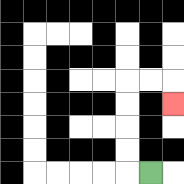{'start': '[6, 7]', 'end': '[7, 4]', 'path_directions': 'L,U,U,U,U,R,R,D', 'path_coordinates': '[[6, 7], [5, 7], [5, 6], [5, 5], [5, 4], [5, 3], [6, 3], [7, 3], [7, 4]]'}